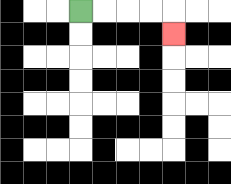{'start': '[3, 0]', 'end': '[7, 1]', 'path_directions': 'R,R,R,R,D', 'path_coordinates': '[[3, 0], [4, 0], [5, 0], [6, 0], [7, 0], [7, 1]]'}